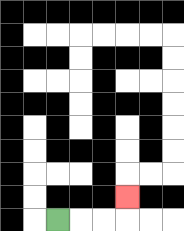{'start': '[2, 9]', 'end': '[5, 8]', 'path_directions': 'R,R,R,U', 'path_coordinates': '[[2, 9], [3, 9], [4, 9], [5, 9], [5, 8]]'}